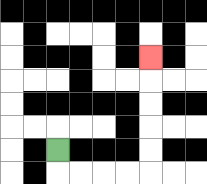{'start': '[2, 6]', 'end': '[6, 2]', 'path_directions': 'D,R,R,R,R,U,U,U,U,U', 'path_coordinates': '[[2, 6], [2, 7], [3, 7], [4, 7], [5, 7], [6, 7], [6, 6], [6, 5], [6, 4], [6, 3], [6, 2]]'}